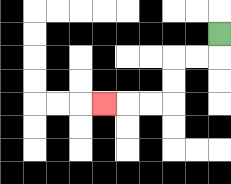{'start': '[9, 1]', 'end': '[4, 4]', 'path_directions': 'D,L,L,D,D,L,L,L', 'path_coordinates': '[[9, 1], [9, 2], [8, 2], [7, 2], [7, 3], [7, 4], [6, 4], [5, 4], [4, 4]]'}